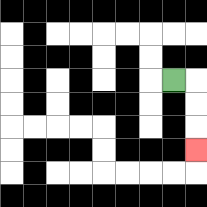{'start': '[7, 3]', 'end': '[8, 6]', 'path_directions': 'R,D,D,D', 'path_coordinates': '[[7, 3], [8, 3], [8, 4], [8, 5], [8, 6]]'}